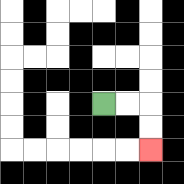{'start': '[4, 4]', 'end': '[6, 6]', 'path_directions': 'R,R,D,D', 'path_coordinates': '[[4, 4], [5, 4], [6, 4], [6, 5], [6, 6]]'}